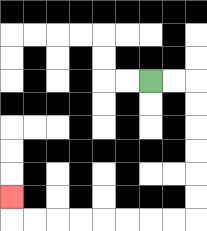{'start': '[6, 3]', 'end': '[0, 8]', 'path_directions': 'R,R,D,D,D,D,D,D,L,L,L,L,L,L,L,L,U', 'path_coordinates': '[[6, 3], [7, 3], [8, 3], [8, 4], [8, 5], [8, 6], [8, 7], [8, 8], [8, 9], [7, 9], [6, 9], [5, 9], [4, 9], [3, 9], [2, 9], [1, 9], [0, 9], [0, 8]]'}